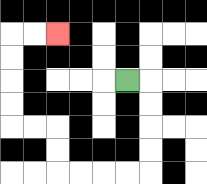{'start': '[5, 3]', 'end': '[2, 1]', 'path_directions': 'R,D,D,D,D,L,L,L,L,U,U,L,L,U,U,U,U,R,R', 'path_coordinates': '[[5, 3], [6, 3], [6, 4], [6, 5], [6, 6], [6, 7], [5, 7], [4, 7], [3, 7], [2, 7], [2, 6], [2, 5], [1, 5], [0, 5], [0, 4], [0, 3], [0, 2], [0, 1], [1, 1], [2, 1]]'}